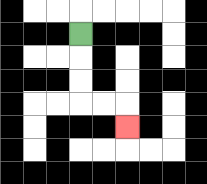{'start': '[3, 1]', 'end': '[5, 5]', 'path_directions': 'D,D,D,R,R,D', 'path_coordinates': '[[3, 1], [3, 2], [3, 3], [3, 4], [4, 4], [5, 4], [5, 5]]'}